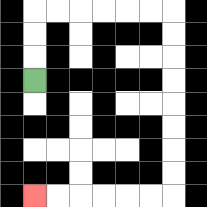{'start': '[1, 3]', 'end': '[1, 8]', 'path_directions': 'U,U,U,R,R,R,R,R,R,D,D,D,D,D,D,D,D,L,L,L,L,L,L', 'path_coordinates': '[[1, 3], [1, 2], [1, 1], [1, 0], [2, 0], [3, 0], [4, 0], [5, 0], [6, 0], [7, 0], [7, 1], [7, 2], [7, 3], [7, 4], [7, 5], [7, 6], [7, 7], [7, 8], [6, 8], [5, 8], [4, 8], [3, 8], [2, 8], [1, 8]]'}